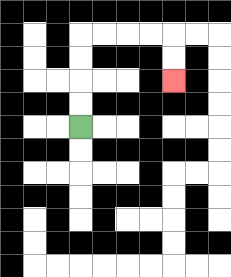{'start': '[3, 5]', 'end': '[7, 3]', 'path_directions': 'U,U,U,U,R,R,R,R,D,D', 'path_coordinates': '[[3, 5], [3, 4], [3, 3], [3, 2], [3, 1], [4, 1], [5, 1], [6, 1], [7, 1], [7, 2], [7, 3]]'}